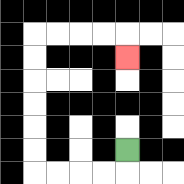{'start': '[5, 6]', 'end': '[5, 2]', 'path_directions': 'D,L,L,L,L,U,U,U,U,U,U,R,R,R,R,D', 'path_coordinates': '[[5, 6], [5, 7], [4, 7], [3, 7], [2, 7], [1, 7], [1, 6], [1, 5], [1, 4], [1, 3], [1, 2], [1, 1], [2, 1], [3, 1], [4, 1], [5, 1], [5, 2]]'}